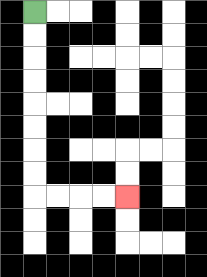{'start': '[1, 0]', 'end': '[5, 8]', 'path_directions': 'D,D,D,D,D,D,D,D,R,R,R,R', 'path_coordinates': '[[1, 0], [1, 1], [1, 2], [1, 3], [1, 4], [1, 5], [1, 6], [1, 7], [1, 8], [2, 8], [3, 8], [4, 8], [5, 8]]'}